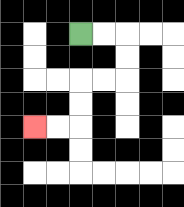{'start': '[3, 1]', 'end': '[1, 5]', 'path_directions': 'R,R,D,D,L,L,D,D,L,L', 'path_coordinates': '[[3, 1], [4, 1], [5, 1], [5, 2], [5, 3], [4, 3], [3, 3], [3, 4], [3, 5], [2, 5], [1, 5]]'}